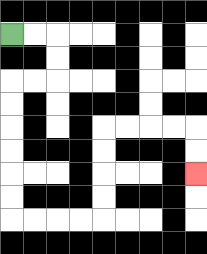{'start': '[0, 1]', 'end': '[8, 7]', 'path_directions': 'R,R,D,D,L,L,D,D,D,D,D,D,R,R,R,R,U,U,U,U,R,R,R,R,D,D', 'path_coordinates': '[[0, 1], [1, 1], [2, 1], [2, 2], [2, 3], [1, 3], [0, 3], [0, 4], [0, 5], [0, 6], [0, 7], [0, 8], [0, 9], [1, 9], [2, 9], [3, 9], [4, 9], [4, 8], [4, 7], [4, 6], [4, 5], [5, 5], [6, 5], [7, 5], [8, 5], [8, 6], [8, 7]]'}